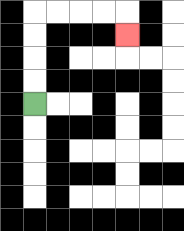{'start': '[1, 4]', 'end': '[5, 1]', 'path_directions': 'U,U,U,U,R,R,R,R,D', 'path_coordinates': '[[1, 4], [1, 3], [1, 2], [1, 1], [1, 0], [2, 0], [3, 0], [4, 0], [5, 0], [5, 1]]'}